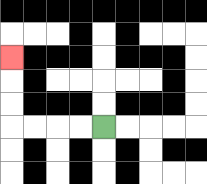{'start': '[4, 5]', 'end': '[0, 2]', 'path_directions': 'L,L,L,L,U,U,U', 'path_coordinates': '[[4, 5], [3, 5], [2, 5], [1, 5], [0, 5], [0, 4], [0, 3], [0, 2]]'}